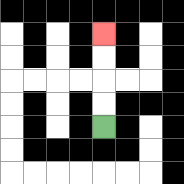{'start': '[4, 5]', 'end': '[4, 1]', 'path_directions': 'U,U,U,U', 'path_coordinates': '[[4, 5], [4, 4], [4, 3], [4, 2], [4, 1]]'}